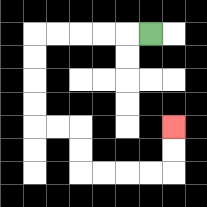{'start': '[6, 1]', 'end': '[7, 5]', 'path_directions': 'L,L,L,L,L,D,D,D,D,R,R,D,D,R,R,R,R,U,U', 'path_coordinates': '[[6, 1], [5, 1], [4, 1], [3, 1], [2, 1], [1, 1], [1, 2], [1, 3], [1, 4], [1, 5], [2, 5], [3, 5], [3, 6], [3, 7], [4, 7], [5, 7], [6, 7], [7, 7], [7, 6], [7, 5]]'}